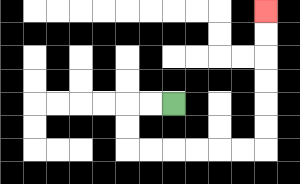{'start': '[7, 4]', 'end': '[11, 0]', 'path_directions': 'L,L,D,D,R,R,R,R,R,R,U,U,U,U,U,U', 'path_coordinates': '[[7, 4], [6, 4], [5, 4], [5, 5], [5, 6], [6, 6], [7, 6], [8, 6], [9, 6], [10, 6], [11, 6], [11, 5], [11, 4], [11, 3], [11, 2], [11, 1], [11, 0]]'}